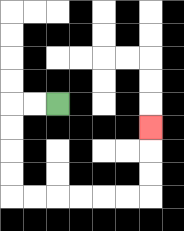{'start': '[2, 4]', 'end': '[6, 5]', 'path_directions': 'L,L,D,D,D,D,R,R,R,R,R,R,U,U,U', 'path_coordinates': '[[2, 4], [1, 4], [0, 4], [0, 5], [0, 6], [0, 7], [0, 8], [1, 8], [2, 8], [3, 8], [4, 8], [5, 8], [6, 8], [6, 7], [6, 6], [6, 5]]'}